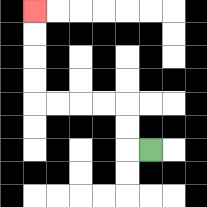{'start': '[6, 6]', 'end': '[1, 0]', 'path_directions': 'L,U,U,L,L,L,L,U,U,U,U', 'path_coordinates': '[[6, 6], [5, 6], [5, 5], [5, 4], [4, 4], [3, 4], [2, 4], [1, 4], [1, 3], [1, 2], [1, 1], [1, 0]]'}